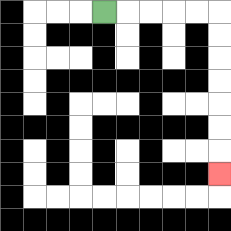{'start': '[4, 0]', 'end': '[9, 7]', 'path_directions': 'R,R,R,R,R,D,D,D,D,D,D,D', 'path_coordinates': '[[4, 0], [5, 0], [6, 0], [7, 0], [8, 0], [9, 0], [9, 1], [9, 2], [9, 3], [9, 4], [9, 5], [9, 6], [9, 7]]'}